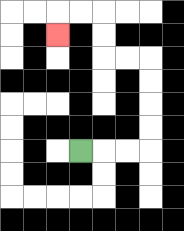{'start': '[3, 6]', 'end': '[2, 1]', 'path_directions': 'R,R,R,U,U,U,U,L,L,U,U,L,L,D', 'path_coordinates': '[[3, 6], [4, 6], [5, 6], [6, 6], [6, 5], [6, 4], [6, 3], [6, 2], [5, 2], [4, 2], [4, 1], [4, 0], [3, 0], [2, 0], [2, 1]]'}